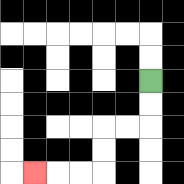{'start': '[6, 3]', 'end': '[1, 7]', 'path_directions': 'D,D,L,L,D,D,L,L,L', 'path_coordinates': '[[6, 3], [6, 4], [6, 5], [5, 5], [4, 5], [4, 6], [4, 7], [3, 7], [2, 7], [1, 7]]'}